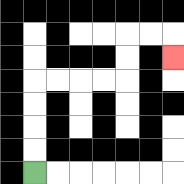{'start': '[1, 7]', 'end': '[7, 2]', 'path_directions': 'U,U,U,U,R,R,R,R,U,U,R,R,D', 'path_coordinates': '[[1, 7], [1, 6], [1, 5], [1, 4], [1, 3], [2, 3], [3, 3], [4, 3], [5, 3], [5, 2], [5, 1], [6, 1], [7, 1], [7, 2]]'}